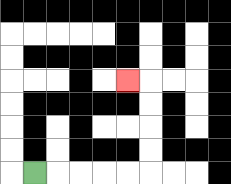{'start': '[1, 7]', 'end': '[5, 3]', 'path_directions': 'R,R,R,R,R,U,U,U,U,L', 'path_coordinates': '[[1, 7], [2, 7], [3, 7], [4, 7], [5, 7], [6, 7], [6, 6], [6, 5], [6, 4], [6, 3], [5, 3]]'}